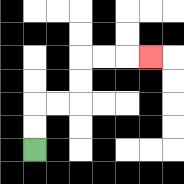{'start': '[1, 6]', 'end': '[6, 2]', 'path_directions': 'U,U,R,R,U,U,R,R,R', 'path_coordinates': '[[1, 6], [1, 5], [1, 4], [2, 4], [3, 4], [3, 3], [3, 2], [4, 2], [5, 2], [6, 2]]'}